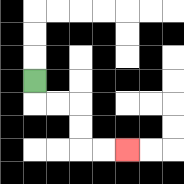{'start': '[1, 3]', 'end': '[5, 6]', 'path_directions': 'D,R,R,D,D,R,R', 'path_coordinates': '[[1, 3], [1, 4], [2, 4], [3, 4], [3, 5], [3, 6], [4, 6], [5, 6]]'}